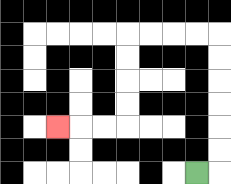{'start': '[8, 7]', 'end': '[2, 5]', 'path_directions': 'R,U,U,U,U,U,U,L,L,L,L,D,D,D,D,L,L,L', 'path_coordinates': '[[8, 7], [9, 7], [9, 6], [9, 5], [9, 4], [9, 3], [9, 2], [9, 1], [8, 1], [7, 1], [6, 1], [5, 1], [5, 2], [5, 3], [5, 4], [5, 5], [4, 5], [3, 5], [2, 5]]'}